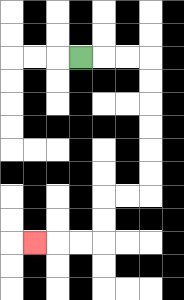{'start': '[3, 2]', 'end': '[1, 10]', 'path_directions': 'R,R,R,D,D,D,D,D,D,L,L,D,D,L,L,L', 'path_coordinates': '[[3, 2], [4, 2], [5, 2], [6, 2], [6, 3], [6, 4], [6, 5], [6, 6], [6, 7], [6, 8], [5, 8], [4, 8], [4, 9], [4, 10], [3, 10], [2, 10], [1, 10]]'}